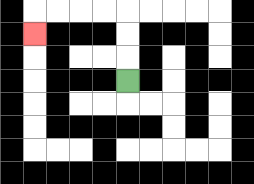{'start': '[5, 3]', 'end': '[1, 1]', 'path_directions': 'U,U,U,L,L,L,L,D', 'path_coordinates': '[[5, 3], [5, 2], [5, 1], [5, 0], [4, 0], [3, 0], [2, 0], [1, 0], [1, 1]]'}